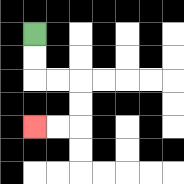{'start': '[1, 1]', 'end': '[1, 5]', 'path_directions': 'D,D,R,R,D,D,L,L', 'path_coordinates': '[[1, 1], [1, 2], [1, 3], [2, 3], [3, 3], [3, 4], [3, 5], [2, 5], [1, 5]]'}